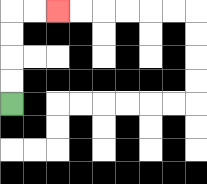{'start': '[0, 4]', 'end': '[2, 0]', 'path_directions': 'U,U,U,U,R,R', 'path_coordinates': '[[0, 4], [0, 3], [0, 2], [0, 1], [0, 0], [1, 0], [2, 0]]'}